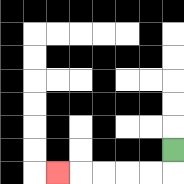{'start': '[7, 6]', 'end': '[2, 7]', 'path_directions': 'D,L,L,L,L,L', 'path_coordinates': '[[7, 6], [7, 7], [6, 7], [5, 7], [4, 7], [3, 7], [2, 7]]'}